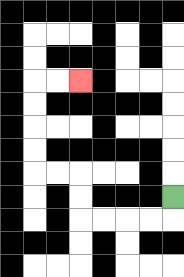{'start': '[7, 8]', 'end': '[3, 3]', 'path_directions': 'D,L,L,L,L,U,U,L,L,U,U,U,U,R,R', 'path_coordinates': '[[7, 8], [7, 9], [6, 9], [5, 9], [4, 9], [3, 9], [3, 8], [3, 7], [2, 7], [1, 7], [1, 6], [1, 5], [1, 4], [1, 3], [2, 3], [3, 3]]'}